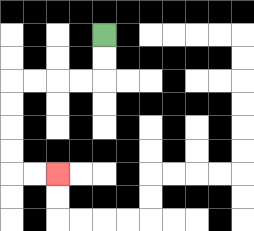{'start': '[4, 1]', 'end': '[2, 7]', 'path_directions': 'D,D,L,L,L,L,D,D,D,D,R,R', 'path_coordinates': '[[4, 1], [4, 2], [4, 3], [3, 3], [2, 3], [1, 3], [0, 3], [0, 4], [0, 5], [0, 6], [0, 7], [1, 7], [2, 7]]'}